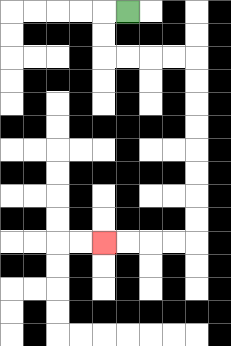{'start': '[5, 0]', 'end': '[4, 10]', 'path_directions': 'L,D,D,R,R,R,R,D,D,D,D,D,D,D,D,L,L,L,L', 'path_coordinates': '[[5, 0], [4, 0], [4, 1], [4, 2], [5, 2], [6, 2], [7, 2], [8, 2], [8, 3], [8, 4], [8, 5], [8, 6], [8, 7], [8, 8], [8, 9], [8, 10], [7, 10], [6, 10], [5, 10], [4, 10]]'}